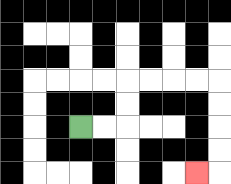{'start': '[3, 5]', 'end': '[8, 7]', 'path_directions': 'R,R,U,U,R,R,R,R,D,D,D,D,L', 'path_coordinates': '[[3, 5], [4, 5], [5, 5], [5, 4], [5, 3], [6, 3], [7, 3], [8, 3], [9, 3], [9, 4], [9, 5], [9, 6], [9, 7], [8, 7]]'}